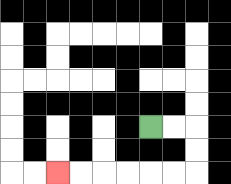{'start': '[6, 5]', 'end': '[2, 7]', 'path_directions': 'R,R,D,D,L,L,L,L,L,L', 'path_coordinates': '[[6, 5], [7, 5], [8, 5], [8, 6], [8, 7], [7, 7], [6, 7], [5, 7], [4, 7], [3, 7], [2, 7]]'}